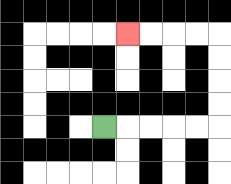{'start': '[4, 5]', 'end': '[5, 1]', 'path_directions': 'R,R,R,R,R,U,U,U,U,L,L,L,L', 'path_coordinates': '[[4, 5], [5, 5], [6, 5], [7, 5], [8, 5], [9, 5], [9, 4], [9, 3], [9, 2], [9, 1], [8, 1], [7, 1], [6, 1], [5, 1]]'}